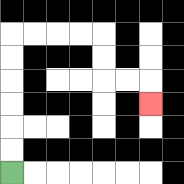{'start': '[0, 7]', 'end': '[6, 4]', 'path_directions': 'U,U,U,U,U,U,R,R,R,R,D,D,R,R,D', 'path_coordinates': '[[0, 7], [0, 6], [0, 5], [0, 4], [0, 3], [0, 2], [0, 1], [1, 1], [2, 1], [3, 1], [4, 1], [4, 2], [4, 3], [5, 3], [6, 3], [6, 4]]'}